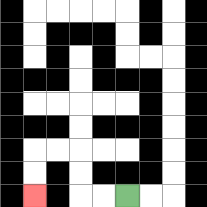{'start': '[5, 8]', 'end': '[1, 8]', 'path_directions': 'L,L,U,U,L,L,D,D', 'path_coordinates': '[[5, 8], [4, 8], [3, 8], [3, 7], [3, 6], [2, 6], [1, 6], [1, 7], [1, 8]]'}